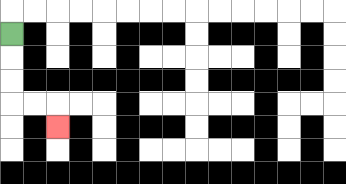{'start': '[0, 1]', 'end': '[2, 5]', 'path_directions': 'D,D,D,R,R,D', 'path_coordinates': '[[0, 1], [0, 2], [0, 3], [0, 4], [1, 4], [2, 4], [2, 5]]'}